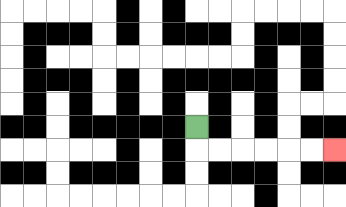{'start': '[8, 5]', 'end': '[14, 6]', 'path_directions': 'D,R,R,R,R,R,R', 'path_coordinates': '[[8, 5], [8, 6], [9, 6], [10, 6], [11, 6], [12, 6], [13, 6], [14, 6]]'}